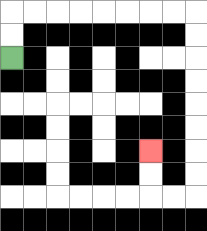{'start': '[0, 2]', 'end': '[6, 6]', 'path_directions': 'U,U,R,R,R,R,R,R,R,R,D,D,D,D,D,D,D,D,L,L,U,U', 'path_coordinates': '[[0, 2], [0, 1], [0, 0], [1, 0], [2, 0], [3, 0], [4, 0], [5, 0], [6, 0], [7, 0], [8, 0], [8, 1], [8, 2], [8, 3], [8, 4], [8, 5], [8, 6], [8, 7], [8, 8], [7, 8], [6, 8], [6, 7], [6, 6]]'}